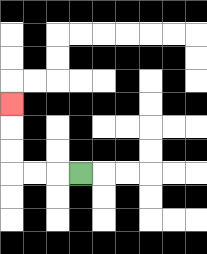{'start': '[3, 7]', 'end': '[0, 4]', 'path_directions': 'L,L,L,U,U,U', 'path_coordinates': '[[3, 7], [2, 7], [1, 7], [0, 7], [0, 6], [0, 5], [0, 4]]'}